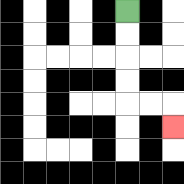{'start': '[5, 0]', 'end': '[7, 5]', 'path_directions': 'D,D,D,D,R,R,D', 'path_coordinates': '[[5, 0], [5, 1], [5, 2], [5, 3], [5, 4], [6, 4], [7, 4], [7, 5]]'}